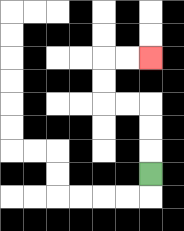{'start': '[6, 7]', 'end': '[6, 2]', 'path_directions': 'U,U,U,L,L,U,U,R,R', 'path_coordinates': '[[6, 7], [6, 6], [6, 5], [6, 4], [5, 4], [4, 4], [4, 3], [4, 2], [5, 2], [6, 2]]'}